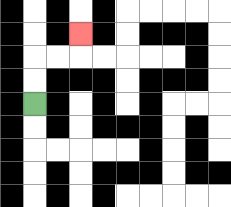{'start': '[1, 4]', 'end': '[3, 1]', 'path_directions': 'U,U,R,R,U', 'path_coordinates': '[[1, 4], [1, 3], [1, 2], [2, 2], [3, 2], [3, 1]]'}